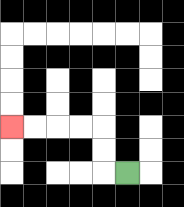{'start': '[5, 7]', 'end': '[0, 5]', 'path_directions': 'L,U,U,L,L,L,L', 'path_coordinates': '[[5, 7], [4, 7], [4, 6], [4, 5], [3, 5], [2, 5], [1, 5], [0, 5]]'}